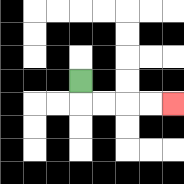{'start': '[3, 3]', 'end': '[7, 4]', 'path_directions': 'D,R,R,R,R', 'path_coordinates': '[[3, 3], [3, 4], [4, 4], [5, 4], [6, 4], [7, 4]]'}